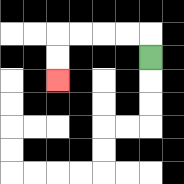{'start': '[6, 2]', 'end': '[2, 3]', 'path_directions': 'U,L,L,L,L,D,D', 'path_coordinates': '[[6, 2], [6, 1], [5, 1], [4, 1], [3, 1], [2, 1], [2, 2], [2, 3]]'}